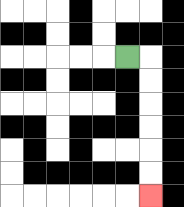{'start': '[5, 2]', 'end': '[6, 8]', 'path_directions': 'R,D,D,D,D,D,D', 'path_coordinates': '[[5, 2], [6, 2], [6, 3], [6, 4], [6, 5], [6, 6], [6, 7], [6, 8]]'}